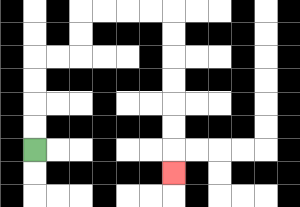{'start': '[1, 6]', 'end': '[7, 7]', 'path_directions': 'U,U,U,U,R,R,U,U,R,R,R,R,D,D,D,D,D,D,D', 'path_coordinates': '[[1, 6], [1, 5], [1, 4], [1, 3], [1, 2], [2, 2], [3, 2], [3, 1], [3, 0], [4, 0], [5, 0], [6, 0], [7, 0], [7, 1], [7, 2], [7, 3], [7, 4], [7, 5], [7, 6], [7, 7]]'}